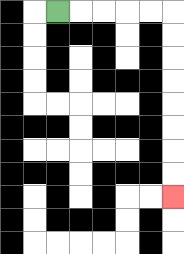{'start': '[2, 0]', 'end': '[7, 8]', 'path_directions': 'R,R,R,R,R,D,D,D,D,D,D,D,D', 'path_coordinates': '[[2, 0], [3, 0], [4, 0], [5, 0], [6, 0], [7, 0], [7, 1], [7, 2], [7, 3], [7, 4], [7, 5], [7, 6], [7, 7], [7, 8]]'}